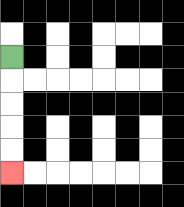{'start': '[0, 2]', 'end': '[0, 7]', 'path_directions': 'D,D,D,D,D', 'path_coordinates': '[[0, 2], [0, 3], [0, 4], [0, 5], [0, 6], [0, 7]]'}